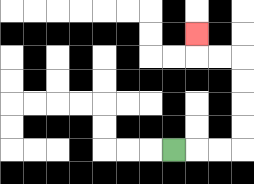{'start': '[7, 6]', 'end': '[8, 1]', 'path_directions': 'R,R,R,U,U,U,U,L,L,U', 'path_coordinates': '[[7, 6], [8, 6], [9, 6], [10, 6], [10, 5], [10, 4], [10, 3], [10, 2], [9, 2], [8, 2], [8, 1]]'}